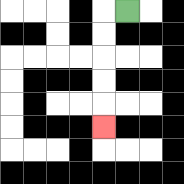{'start': '[5, 0]', 'end': '[4, 5]', 'path_directions': 'L,D,D,D,D,D', 'path_coordinates': '[[5, 0], [4, 0], [4, 1], [4, 2], [4, 3], [4, 4], [4, 5]]'}